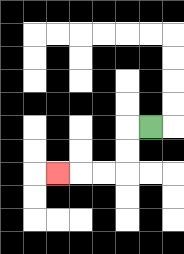{'start': '[6, 5]', 'end': '[2, 7]', 'path_directions': 'L,D,D,L,L,L', 'path_coordinates': '[[6, 5], [5, 5], [5, 6], [5, 7], [4, 7], [3, 7], [2, 7]]'}